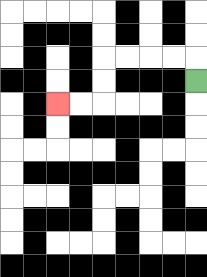{'start': '[8, 3]', 'end': '[2, 4]', 'path_directions': 'U,L,L,L,L,D,D,L,L', 'path_coordinates': '[[8, 3], [8, 2], [7, 2], [6, 2], [5, 2], [4, 2], [4, 3], [4, 4], [3, 4], [2, 4]]'}